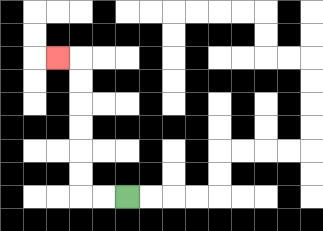{'start': '[5, 8]', 'end': '[2, 2]', 'path_directions': 'L,L,U,U,U,U,U,U,L', 'path_coordinates': '[[5, 8], [4, 8], [3, 8], [3, 7], [3, 6], [3, 5], [3, 4], [3, 3], [3, 2], [2, 2]]'}